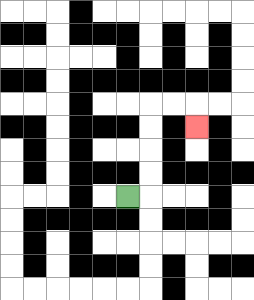{'start': '[5, 8]', 'end': '[8, 5]', 'path_directions': 'R,U,U,U,U,R,R,D', 'path_coordinates': '[[5, 8], [6, 8], [6, 7], [6, 6], [6, 5], [6, 4], [7, 4], [8, 4], [8, 5]]'}